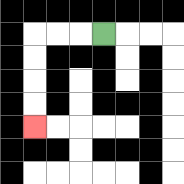{'start': '[4, 1]', 'end': '[1, 5]', 'path_directions': 'L,L,L,D,D,D,D', 'path_coordinates': '[[4, 1], [3, 1], [2, 1], [1, 1], [1, 2], [1, 3], [1, 4], [1, 5]]'}